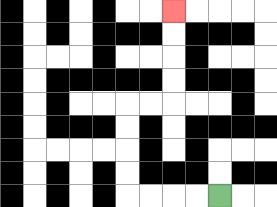{'start': '[9, 8]', 'end': '[7, 0]', 'path_directions': 'L,L,L,L,U,U,U,U,R,R,U,U,U,U', 'path_coordinates': '[[9, 8], [8, 8], [7, 8], [6, 8], [5, 8], [5, 7], [5, 6], [5, 5], [5, 4], [6, 4], [7, 4], [7, 3], [7, 2], [7, 1], [7, 0]]'}